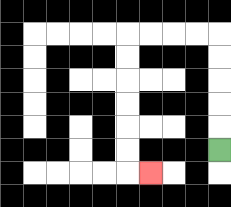{'start': '[9, 6]', 'end': '[6, 7]', 'path_directions': 'U,U,U,U,U,L,L,L,L,D,D,D,D,D,D,R', 'path_coordinates': '[[9, 6], [9, 5], [9, 4], [9, 3], [9, 2], [9, 1], [8, 1], [7, 1], [6, 1], [5, 1], [5, 2], [5, 3], [5, 4], [5, 5], [5, 6], [5, 7], [6, 7]]'}